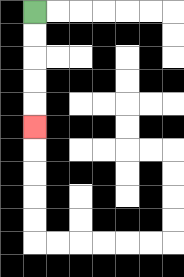{'start': '[1, 0]', 'end': '[1, 5]', 'path_directions': 'D,D,D,D,D', 'path_coordinates': '[[1, 0], [1, 1], [1, 2], [1, 3], [1, 4], [1, 5]]'}